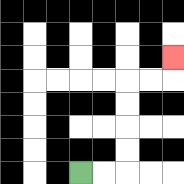{'start': '[3, 7]', 'end': '[7, 2]', 'path_directions': 'R,R,U,U,U,U,R,R,U', 'path_coordinates': '[[3, 7], [4, 7], [5, 7], [5, 6], [5, 5], [5, 4], [5, 3], [6, 3], [7, 3], [7, 2]]'}